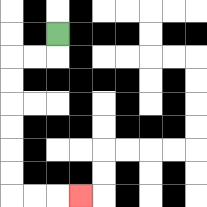{'start': '[2, 1]', 'end': '[3, 8]', 'path_directions': 'D,L,L,D,D,D,D,D,D,R,R,R', 'path_coordinates': '[[2, 1], [2, 2], [1, 2], [0, 2], [0, 3], [0, 4], [0, 5], [0, 6], [0, 7], [0, 8], [1, 8], [2, 8], [3, 8]]'}